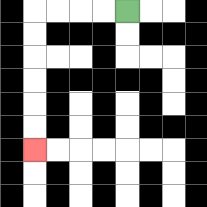{'start': '[5, 0]', 'end': '[1, 6]', 'path_directions': 'L,L,L,L,D,D,D,D,D,D', 'path_coordinates': '[[5, 0], [4, 0], [3, 0], [2, 0], [1, 0], [1, 1], [1, 2], [1, 3], [1, 4], [1, 5], [1, 6]]'}